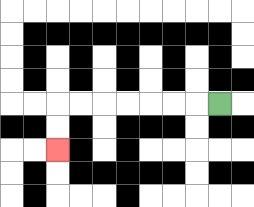{'start': '[9, 4]', 'end': '[2, 6]', 'path_directions': 'L,L,L,L,L,L,L,D,D', 'path_coordinates': '[[9, 4], [8, 4], [7, 4], [6, 4], [5, 4], [4, 4], [3, 4], [2, 4], [2, 5], [2, 6]]'}